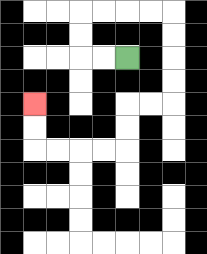{'start': '[5, 2]', 'end': '[1, 4]', 'path_directions': 'L,L,U,U,R,R,R,R,D,D,D,D,L,L,D,D,L,L,L,L,U,U', 'path_coordinates': '[[5, 2], [4, 2], [3, 2], [3, 1], [3, 0], [4, 0], [5, 0], [6, 0], [7, 0], [7, 1], [7, 2], [7, 3], [7, 4], [6, 4], [5, 4], [5, 5], [5, 6], [4, 6], [3, 6], [2, 6], [1, 6], [1, 5], [1, 4]]'}